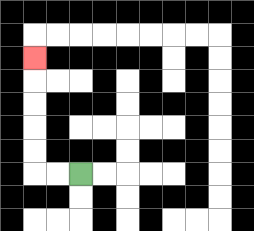{'start': '[3, 7]', 'end': '[1, 2]', 'path_directions': 'L,L,U,U,U,U,U', 'path_coordinates': '[[3, 7], [2, 7], [1, 7], [1, 6], [1, 5], [1, 4], [1, 3], [1, 2]]'}